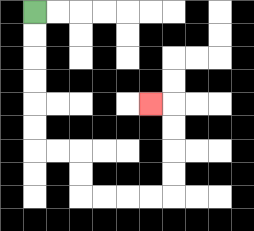{'start': '[1, 0]', 'end': '[6, 4]', 'path_directions': 'D,D,D,D,D,D,R,R,D,D,R,R,R,R,U,U,U,U,L', 'path_coordinates': '[[1, 0], [1, 1], [1, 2], [1, 3], [1, 4], [1, 5], [1, 6], [2, 6], [3, 6], [3, 7], [3, 8], [4, 8], [5, 8], [6, 8], [7, 8], [7, 7], [7, 6], [7, 5], [7, 4], [6, 4]]'}